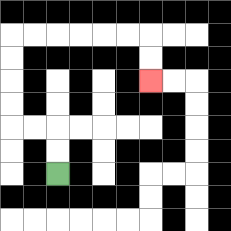{'start': '[2, 7]', 'end': '[6, 3]', 'path_directions': 'U,U,L,L,U,U,U,U,R,R,R,R,R,R,D,D', 'path_coordinates': '[[2, 7], [2, 6], [2, 5], [1, 5], [0, 5], [0, 4], [0, 3], [0, 2], [0, 1], [1, 1], [2, 1], [3, 1], [4, 1], [5, 1], [6, 1], [6, 2], [6, 3]]'}